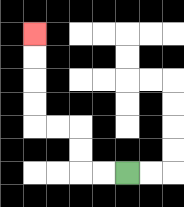{'start': '[5, 7]', 'end': '[1, 1]', 'path_directions': 'L,L,U,U,L,L,U,U,U,U', 'path_coordinates': '[[5, 7], [4, 7], [3, 7], [3, 6], [3, 5], [2, 5], [1, 5], [1, 4], [1, 3], [1, 2], [1, 1]]'}